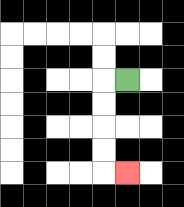{'start': '[5, 3]', 'end': '[5, 7]', 'path_directions': 'L,D,D,D,D,R', 'path_coordinates': '[[5, 3], [4, 3], [4, 4], [4, 5], [4, 6], [4, 7], [5, 7]]'}